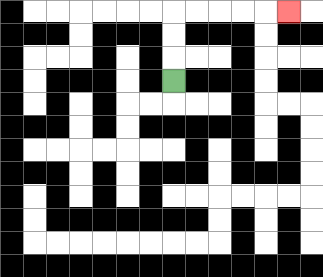{'start': '[7, 3]', 'end': '[12, 0]', 'path_directions': 'U,U,U,R,R,R,R,R', 'path_coordinates': '[[7, 3], [7, 2], [7, 1], [7, 0], [8, 0], [9, 0], [10, 0], [11, 0], [12, 0]]'}